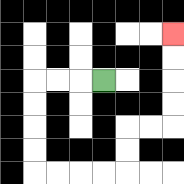{'start': '[4, 3]', 'end': '[7, 1]', 'path_directions': 'L,L,L,D,D,D,D,R,R,R,R,U,U,R,R,U,U,U,U', 'path_coordinates': '[[4, 3], [3, 3], [2, 3], [1, 3], [1, 4], [1, 5], [1, 6], [1, 7], [2, 7], [3, 7], [4, 7], [5, 7], [5, 6], [5, 5], [6, 5], [7, 5], [7, 4], [7, 3], [7, 2], [7, 1]]'}